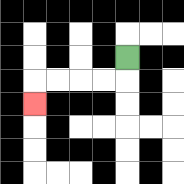{'start': '[5, 2]', 'end': '[1, 4]', 'path_directions': 'D,L,L,L,L,D', 'path_coordinates': '[[5, 2], [5, 3], [4, 3], [3, 3], [2, 3], [1, 3], [1, 4]]'}